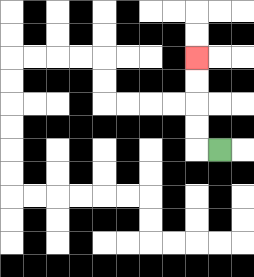{'start': '[9, 6]', 'end': '[8, 2]', 'path_directions': 'L,U,U,U,U', 'path_coordinates': '[[9, 6], [8, 6], [8, 5], [8, 4], [8, 3], [8, 2]]'}